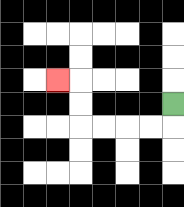{'start': '[7, 4]', 'end': '[2, 3]', 'path_directions': 'D,L,L,L,L,U,U,L', 'path_coordinates': '[[7, 4], [7, 5], [6, 5], [5, 5], [4, 5], [3, 5], [3, 4], [3, 3], [2, 3]]'}